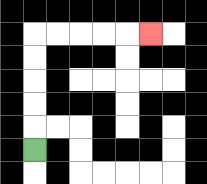{'start': '[1, 6]', 'end': '[6, 1]', 'path_directions': 'U,U,U,U,U,R,R,R,R,R', 'path_coordinates': '[[1, 6], [1, 5], [1, 4], [1, 3], [1, 2], [1, 1], [2, 1], [3, 1], [4, 1], [5, 1], [6, 1]]'}